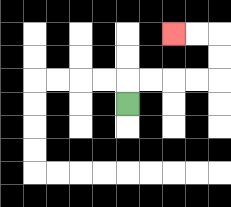{'start': '[5, 4]', 'end': '[7, 1]', 'path_directions': 'U,R,R,R,R,U,U,L,L', 'path_coordinates': '[[5, 4], [5, 3], [6, 3], [7, 3], [8, 3], [9, 3], [9, 2], [9, 1], [8, 1], [7, 1]]'}